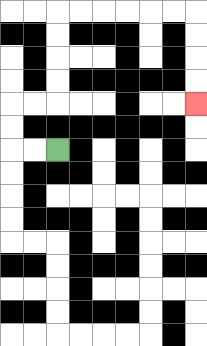{'start': '[2, 6]', 'end': '[8, 4]', 'path_directions': 'L,L,U,U,R,R,U,U,U,U,R,R,R,R,R,R,D,D,D,D', 'path_coordinates': '[[2, 6], [1, 6], [0, 6], [0, 5], [0, 4], [1, 4], [2, 4], [2, 3], [2, 2], [2, 1], [2, 0], [3, 0], [4, 0], [5, 0], [6, 0], [7, 0], [8, 0], [8, 1], [8, 2], [8, 3], [8, 4]]'}